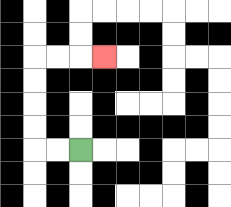{'start': '[3, 6]', 'end': '[4, 2]', 'path_directions': 'L,L,U,U,U,U,R,R,R', 'path_coordinates': '[[3, 6], [2, 6], [1, 6], [1, 5], [1, 4], [1, 3], [1, 2], [2, 2], [3, 2], [4, 2]]'}